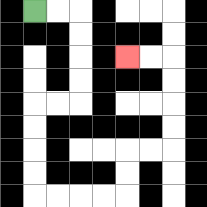{'start': '[1, 0]', 'end': '[5, 2]', 'path_directions': 'R,R,D,D,D,D,L,L,D,D,D,D,R,R,R,R,U,U,R,R,U,U,U,U,L,L', 'path_coordinates': '[[1, 0], [2, 0], [3, 0], [3, 1], [3, 2], [3, 3], [3, 4], [2, 4], [1, 4], [1, 5], [1, 6], [1, 7], [1, 8], [2, 8], [3, 8], [4, 8], [5, 8], [5, 7], [5, 6], [6, 6], [7, 6], [7, 5], [7, 4], [7, 3], [7, 2], [6, 2], [5, 2]]'}